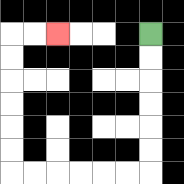{'start': '[6, 1]', 'end': '[2, 1]', 'path_directions': 'D,D,D,D,D,D,L,L,L,L,L,L,U,U,U,U,U,U,R,R', 'path_coordinates': '[[6, 1], [6, 2], [6, 3], [6, 4], [6, 5], [6, 6], [6, 7], [5, 7], [4, 7], [3, 7], [2, 7], [1, 7], [0, 7], [0, 6], [0, 5], [0, 4], [0, 3], [0, 2], [0, 1], [1, 1], [2, 1]]'}